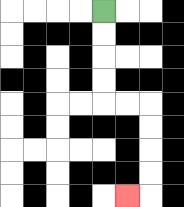{'start': '[4, 0]', 'end': '[5, 8]', 'path_directions': 'D,D,D,D,R,R,D,D,D,D,L', 'path_coordinates': '[[4, 0], [4, 1], [4, 2], [4, 3], [4, 4], [5, 4], [6, 4], [6, 5], [6, 6], [6, 7], [6, 8], [5, 8]]'}